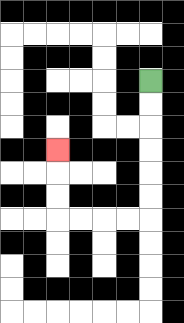{'start': '[6, 3]', 'end': '[2, 6]', 'path_directions': 'D,D,D,D,D,D,L,L,L,L,U,U,U', 'path_coordinates': '[[6, 3], [6, 4], [6, 5], [6, 6], [6, 7], [6, 8], [6, 9], [5, 9], [4, 9], [3, 9], [2, 9], [2, 8], [2, 7], [2, 6]]'}